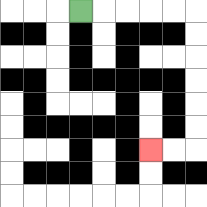{'start': '[3, 0]', 'end': '[6, 6]', 'path_directions': 'R,R,R,R,R,D,D,D,D,D,D,L,L', 'path_coordinates': '[[3, 0], [4, 0], [5, 0], [6, 0], [7, 0], [8, 0], [8, 1], [8, 2], [8, 3], [8, 4], [8, 5], [8, 6], [7, 6], [6, 6]]'}